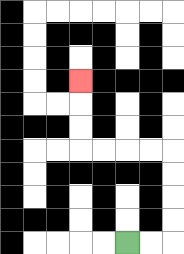{'start': '[5, 10]', 'end': '[3, 3]', 'path_directions': 'R,R,U,U,U,U,L,L,L,L,U,U,U', 'path_coordinates': '[[5, 10], [6, 10], [7, 10], [7, 9], [7, 8], [7, 7], [7, 6], [6, 6], [5, 6], [4, 6], [3, 6], [3, 5], [3, 4], [3, 3]]'}